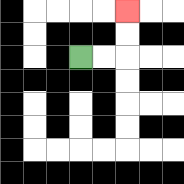{'start': '[3, 2]', 'end': '[5, 0]', 'path_directions': 'R,R,U,U', 'path_coordinates': '[[3, 2], [4, 2], [5, 2], [5, 1], [5, 0]]'}